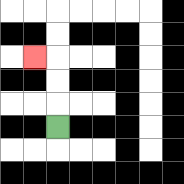{'start': '[2, 5]', 'end': '[1, 2]', 'path_directions': 'U,U,U,L', 'path_coordinates': '[[2, 5], [2, 4], [2, 3], [2, 2], [1, 2]]'}